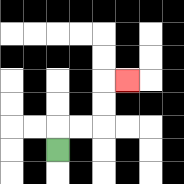{'start': '[2, 6]', 'end': '[5, 3]', 'path_directions': 'U,R,R,U,U,R', 'path_coordinates': '[[2, 6], [2, 5], [3, 5], [4, 5], [4, 4], [4, 3], [5, 3]]'}